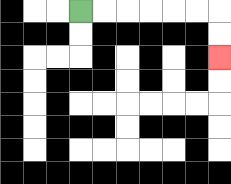{'start': '[3, 0]', 'end': '[9, 2]', 'path_directions': 'R,R,R,R,R,R,D,D', 'path_coordinates': '[[3, 0], [4, 0], [5, 0], [6, 0], [7, 0], [8, 0], [9, 0], [9, 1], [9, 2]]'}